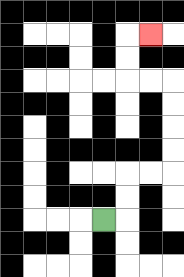{'start': '[4, 9]', 'end': '[6, 1]', 'path_directions': 'R,U,U,R,R,U,U,U,U,L,L,U,U,R', 'path_coordinates': '[[4, 9], [5, 9], [5, 8], [5, 7], [6, 7], [7, 7], [7, 6], [7, 5], [7, 4], [7, 3], [6, 3], [5, 3], [5, 2], [5, 1], [6, 1]]'}